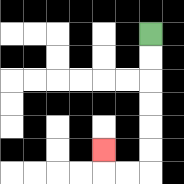{'start': '[6, 1]', 'end': '[4, 6]', 'path_directions': 'D,D,D,D,D,D,L,L,U', 'path_coordinates': '[[6, 1], [6, 2], [6, 3], [6, 4], [6, 5], [6, 6], [6, 7], [5, 7], [4, 7], [4, 6]]'}